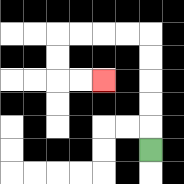{'start': '[6, 6]', 'end': '[4, 3]', 'path_directions': 'U,U,U,U,U,L,L,L,L,D,D,R,R', 'path_coordinates': '[[6, 6], [6, 5], [6, 4], [6, 3], [6, 2], [6, 1], [5, 1], [4, 1], [3, 1], [2, 1], [2, 2], [2, 3], [3, 3], [4, 3]]'}